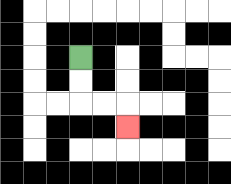{'start': '[3, 2]', 'end': '[5, 5]', 'path_directions': 'D,D,R,R,D', 'path_coordinates': '[[3, 2], [3, 3], [3, 4], [4, 4], [5, 4], [5, 5]]'}